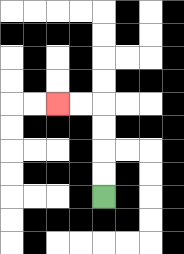{'start': '[4, 8]', 'end': '[2, 4]', 'path_directions': 'U,U,U,U,L,L', 'path_coordinates': '[[4, 8], [4, 7], [4, 6], [4, 5], [4, 4], [3, 4], [2, 4]]'}